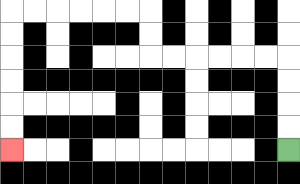{'start': '[12, 6]', 'end': '[0, 6]', 'path_directions': 'U,U,U,U,L,L,L,L,L,L,U,U,L,L,L,L,L,L,D,D,D,D,D,D', 'path_coordinates': '[[12, 6], [12, 5], [12, 4], [12, 3], [12, 2], [11, 2], [10, 2], [9, 2], [8, 2], [7, 2], [6, 2], [6, 1], [6, 0], [5, 0], [4, 0], [3, 0], [2, 0], [1, 0], [0, 0], [0, 1], [0, 2], [0, 3], [0, 4], [0, 5], [0, 6]]'}